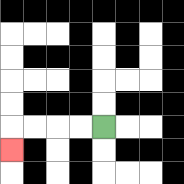{'start': '[4, 5]', 'end': '[0, 6]', 'path_directions': 'L,L,L,L,D', 'path_coordinates': '[[4, 5], [3, 5], [2, 5], [1, 5], [0, 5], [0, 6]]'}